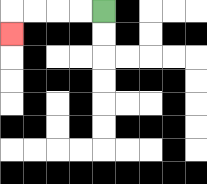{'start': '[4, 0]', 'end': '[0, 1]', 'path_directions': 'L,L,L,L,D', 'path_coordinates': '[[4, 0], [3, 0], [2, 0], [1, 0], [0, 0], [0, 1]]'}